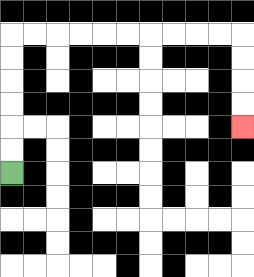{'start': '[0, 7]', 'end': '[10, 5]', 'path_directions': 'U,U,U,U,U,U,R,R,R,R,R,R,R,R,R,R,D,D,D,D', 'path_coordinates': '[[0, 7], [0, 6], [0, 5], [0, 4], [0, 3], [0, 2], [0, 1], [1, 1], [2, 1], [3, 1], [4, 1], [5, 1], [6, 1], [7, 1], [8, 1], [9, 1], [10, 1], [10, 2], [10, 3], [10, 4], [10, 5]]'}